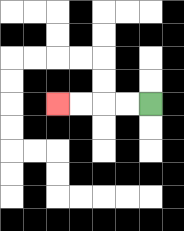{'start': '[6, 4]', 'end': '[2, 4]', 'path_directions': 'L,L,L,L', 'path_coordinates': '[[6, 4], [5, 4], [4, 4], [3, 4], [2, 4]]'}